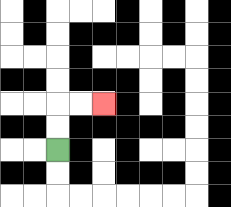{'start': '[2, 6]', 'end': '[4, 4]', 'path_directions': 'U,U,R,R', 'path_coordinates': '[[2, 6], [2, 5], [2, 4], [3, 4], [4, 4]]'}